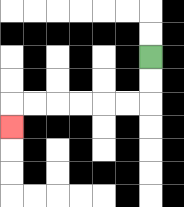{'start': '[6, 2]', 'end': '[0, 5]', 'path_directions': 'D,D,L,L,L,L,L,L,D', 'path_coordinates': '[[6, 2], [6, 3], [6, 4], [5, 4], [4, 4], [3, 4], [2, 4], [1, 4], [0, 4], [0, 5]]'}